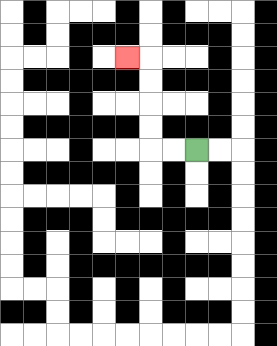{'start': '[8, 6]', 'end': '[5, 2]', 'path_directions': 'L,L,U,U,U,U,L', 'path_coordinates': '[[8, 6], [7, 6], [6, 6], [6, 5], [6, 4], [6, 3], [6, 2], [5, 2]]'}